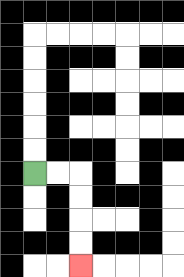{'start': '[1, 7]', 'end': '[3, 11]', 'path_directions': 'R,R,D,D,D,D', 'path_coordinates': '[[1, 7], [2, 7], [3, 7], [3, 8], [3, 9], [3, 10], [3, 11]]'}